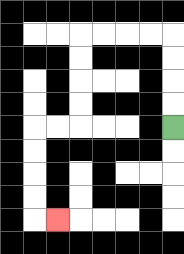{'start': '[7, 5]', 'end': '[2, 9]', 'path_directions': 'U,U,U,U,L,L,L,L,D,D,D,D,L,L,D,D,D,D,R', 'path_coordinates': '[[7, 5], [7, 4], [7, 3], [7, 2], [7, 1], [6, 1], [5, 1], [4, 1], [3, 1], [3, 2], [3, 3], [3, 4], [3, 5], [2, 5], [1, 5], [1, 6], [1, 7], [1, 8], [1, 9], [2, 9]]'}